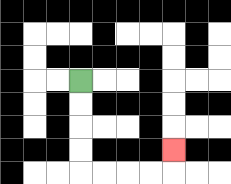{'start': '[3, 3]', 'end': '[7, 6]', 'path_directions': 'D,D,D,D,R,R,R,R,U', 'path_coordinates': '[[3, 3], [3, 4], [3, 5], [3, 6], [3, 7], [4, 7], [5, 7], [6, 7], [7, 7], [7, 6]]'}